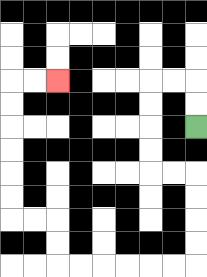{'start': '[8, 5]', 'end': '[2, 3]', 'path_directions': 'U,U,L,L,D,D,D,D,R,R,D,D,D,D,L,L,L,L,L,L,U,U,L,L,U,U,U,U,U,U,R,R', 'path_coordinates': '[[8, 5], [8, 4], [8, 3], [7, 3], [6, 3], [6, 4], [6, 5], [6, 6], [6, 7], [7, 7], [8, 7], [8, 8], [8, 9], [8, 10], [8, 11], [7, 11], [6, 11], [5, 11], [4, 11], [3, 11], [2, 11], [2, 10], [2, 9], [1, 9], [0, 9], [0, 8], [0, 7], [0, 6], [0, 5], [0, 4], [0, 3], [1, 3], [2, 3]]'}